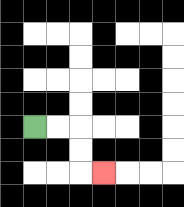{'start': '[1, 5]', 'end': '[4, 7]', 'path_directions': 'R,R,D,D,R', 'path_coordinates': '[[1, 5], [2, 5], [3, 5], [3, 6], [3, 7], [4, 7]]'}